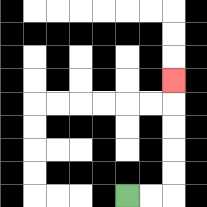{'start': '[5, 8]', 'end': '[7, 3]', 'path_directions': 'R,R,U,U,U,U,U', 'path_coordinates': '[[5, 8], [6, 8], [7, 8], [7, 7], [7, 6], [7, 5], [7, 4], [7, 3]]'}